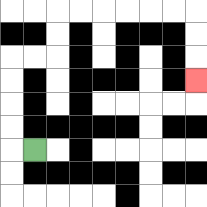{'start': '[1, 6]', 'end': '[8, 3]', 'path_directions': 'L,U,U,U,U,R,R,U,U,R,R,R,R,R,R,D,D,D', 'path_coordinates': '[[1, 6], [0, 6], [0, 5], [0, 4], [0, 3], [0, 2], [1, 2], [2, 2], [2, 1], [2, 0], [3, 0], [4, 0], [5, 0], [6, 0], [7, 0], [8, 0], [8, 1], [8, 2], [8, 3]]'}